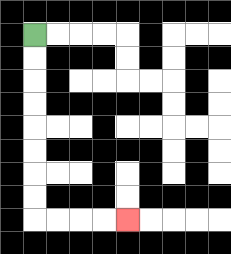{'start': '[1, 1]', 'end': '[5, 9]', 'path_directions': 'D,D,D,D,D,D,D,D,R,R,R,R', 'path_coordinates': '[[1, 1], [1, 2], [1, 3], [1, 4], [1, 5], [1, 6], [1, 7], [1, 8], [1, 9], [2, 9], [3, 9], [4, 9], [5, 9]]'}